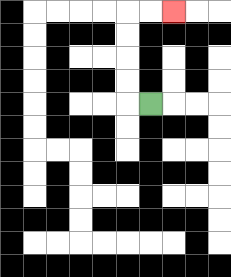{'start': '[6, 4]', 'end': '[7, 0]', 'path_directions': 'L,U,U,U,U,R,R', 'path_coordinates': '[[6, 4], [5, 4], [5, 3], [5, 2], [5, 1], [5, 0], [6, 0], [7, 0]]'}